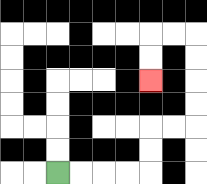{'start': '[2, 7]', 'end': '[6, 3]', 'path_directions': 'R,R,R,R,U,U,R,R,U,U,U,U,L,L,D,D', 'path_coordinates': '[[2, 7], [3, 7], [4, 7], [5, 7], [6, 7], [6, 6], [6, 5], [7, 5], [8, 5], [8, 4], [8, 3], [8, 2], [8, 1], [7, 1], [6, 1], [6, 2], [6, 3]]'}